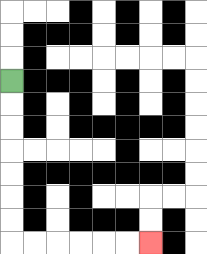{'start': '[0, 3]', 'end': '[6, 10]', 'path_directions': 'D,D,D,D,D,D,D,R,R,R,R,R,R', 'path_coordinates': '[[0, 3], [0, 4], [0, 5], [0, 6], [0, 7], [0, 8], [0, 9], [0, 10], [1, 10], [2, 10], [3, 10], [4, 10], [5, 10], [6, 10]]'}